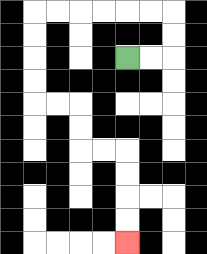{'start': '[5, 2]', 'end': '[5, 10]', 'path_directions': 'R,R,U,U,L,L,L,L,L,L,D,D,D,D,R,R,D,D,R,R,D,D,D,D', 'path_coordinates': '[[5, 2], [6, 2], [7, 2], [7, 1], [7, 0], [6, 0], [5, 0], [4, 0], [3, 0], [2, 0], [1, 0], [1, 1], [1, 2], [1, 3], [1, 4], [2, 4], [3, 4], [3, 5], [3, 6], [4, 6], [5, 6], [5, 7], [5, 8], [5, 9], [5, 10]]'}